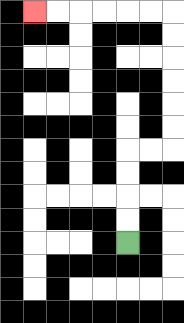{'start': '[5, 10]', 'end': '[1, 0]', 'path_directions': 'U,U,U,U,R,R,U,U,U,U,U,U,L,L,L,L,L,L', 'path_coordinates': '[[5, 10], [5, 9], [5, 8], [5, 7], [5, 6], [6, 6], [7, 6], [7, 5], [7, 4], [7, 3], [7, 2], [7, 1], [7, 0], [6, 0], [5, 0], [4, 0], [3, 0], [2, 0], [1, 0]]'}